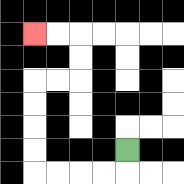{'start': '[5, 6]', 'end': '[1, 1]', 'path_directions': 'D,L,L,L,L,U,U,U,U,R,R,U,U,L,L', 'path_coordinates': '[[5, 6], [5, 7], [4, 7], [3, 7], [2, 7], [1, 7], [1, 6], [1, 5], [1, 4], [1, 3], [2, 3], [3, 3], [3, 2], [3, 1], [2, 1], [1, 1]]'}